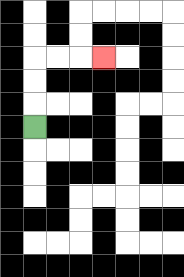{'start': '[1, 5]', 'end': '[4, 2]', 'path_directions': 'U,U,U,R,R,R', 'path_coordinates': '[[1, 5], [1, 4], [1, 3], [1, 2], [2, 2], [3, 2], [4, 2]]'}